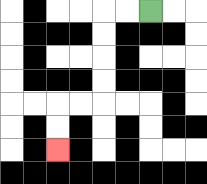{'start': '[6, 0]', 'end': '[2, 6]', 'path_directions': 'L,L,D,D,D,D,L,L,D,D', 'path_coordinates': '[[6, 0], [5, 0], [4, 0], [4, 1], [4, 2], [4, 3], [4, 4], [3, 4], [2, 4], [2, 5], [2, 6]]'}